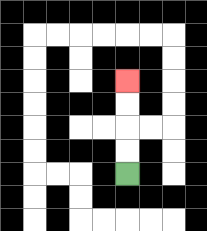{'start': '[5, 7]', 'end': '[5, 3]', 'path_directions': 'U,U,U,U', 'path_coordinates': '[[5, 7], [5, 6], [5, 5], [5, 4], [5, 3]]'}